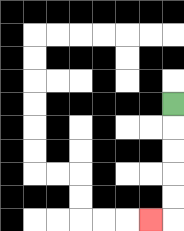{'start': '[7, 4]', 'end': '[6, 9]', 'path_directions': 'D,D,D,D,D,L', 'path_coordinates': '[[7, 4], [7, 5], [7, 6], [7, 7], [7, 8], [7, 9], [6, 9]]'}